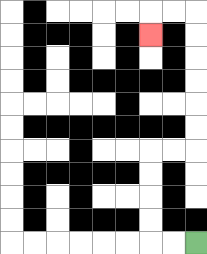{'start': '[8, 10]', 'end': '[6, 1]', 'path_directions': 'L,L,U,U,U,U,R,R,U,U,U,U,U,U,L,L,D', 'path_coordinates': '[[8, 10], [7, 10], [6, 10], [6, 9], [6, 8], [6, 7], [6, 6], [7, 6], [8, 6], [8, 5], [8, 4], [8, 3], [8, 2], [8, 1], [8, 0], [7, 0], [6, 0], [6, 1]]'}